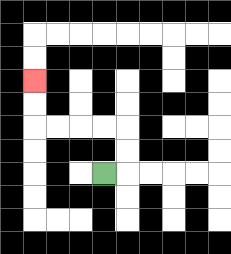{'start': '[4, 7]', 'end': '[1, 3]', 'path_directions': 'R,U,U,L,L,L,L,U,U', 'path_coordinates': '[[4, 7], [5, 7], [5, 6], [5, 5], [4, 5], [3, 5], [2, 5], [1, 5], [1, 4], [1, 3]]'}